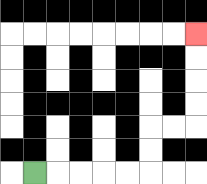{'start': '[1, 7]', 'end': '[8, 1]', 'path_directions': 'R,R,R,R,R,U,U,R,R,U,U,U,U', 'path_coordinates': '[[1, 7], [2, 7], [3, 7], [4, 7], [5, 7], [6, 7], [6, 6], [6, 5], [7, 5], [8, 5], [8, 4], [8, 3], [8, 2], [8, 1]]'}